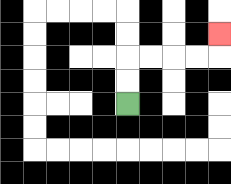{'start': '[5, 4]', 'end': '[9, 1]', 'path_directions': 'U,U,R,R,R,R,U', 'path_coordinates': '[[5, 4], [5, 3], [5, 2], [6, 2], [7, 2], [8, 2], [9, 2], [9, 1]]'}